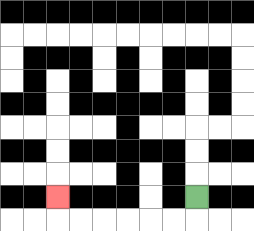{'start': '[8, 8]', 'end': '[2, 8]', 'path_directions': 'D,L,L,L,L,L,L,U', 'path_coordinates': '[[8, 8], [8, 9], [7, 9], [6, 9], [5, 9], [4, 9], [3, 9], [2, 9], [2, 8]]'}